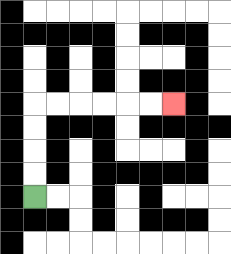{'start': '[1, 8]', 'end': '[7, 4]', 'path_directions': 'U,U,U,U,R,R,R,R,R,R', 'path_coordinates': '[[1, 8], [1, 7], [1, 6], [1, 5], [1, 4], [2, 4], [3, 4], [4, 4], [5, 4], [6, 4], [7, 4]]'}